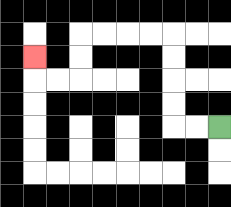{'start': '[9, 5]', 'end': '[1, 2]', 'path_directions': 'L,L,U,U,U,U,L,L,L,L,D,D,L,L,U', 'path_coordinates': '[[9, 5], [8, 5], [7, 5], [7, 4], [7, 3], [7, 2], [7, 1], [6, 1], [5, 1], [4, 1], [3, 1], [3, 2], [3, 3], [2, 3], [1, 3], [1, 2]]'}